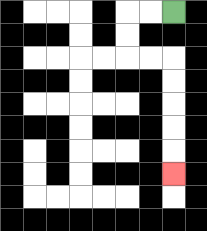{'start': '[7, 0]', 'end': '[7, 7]', 'path_directions': 'L,L,D,D,R,R,D,D,D,D,D', 'path_coordinates': '[[7, 0], [6, 0], [5, 0], [5, 1], [5, 2], [6, 2], [7, 2], [7, 3], [7, 4], [7, 5], [7, 6], [7, 7]]'}